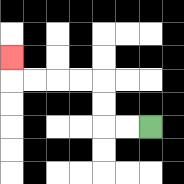{'start': '[6, 5]', 'end': '[0, 2]', 'path_directions': 'L,L,U,U,L,L,L,L,U', 'path_coordinates': '[[6, 5], [5, 5], [4, 5], [4, 4], [4, 3], [3, 3], [2, 3], [1, 3], [0, 3], [0, 2]]'}